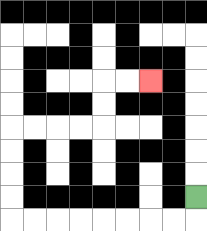{'start': '[8, 8]', 'end': '[6, 3]', 'path_directions': 'D,L,L,L,L,L,L,L,L,U,U,U,U,R,R,R,R,U,U,R,R', 'path_coordinates': '[[8, 8], [8, 9], [7, 9], [6, 9], [5, 9], [4, 9], [3, 9], [2, 9], [1, 9], [0, 9], [0, 8], [0, 7], [0, 6], [0, 5], [1, 5], [2, 5], [3, 5], [4, 5], [4, 4], [4, 3], [5, 3], [6, 3]]'}